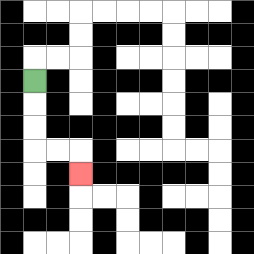{'start': '[1, 3]', 'end': '[3, 7]', 'path_directions': 'D,D,D,R,R,D', 'path_coordinates': '[[1, 3], [1, 4], [1, 5], [1, 6], [2, 6], [3, 6], [3, 7]]'}